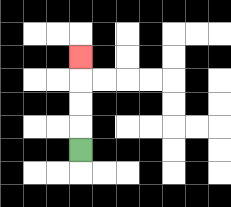{'start': '[3, 6]', 'end': '[3, 2]', 'path_directions': 'U,U,U,U', 'path_coordinates': '[[3, 6], [3, 5], [3, 4], [3, 3], [3, 2]]'}